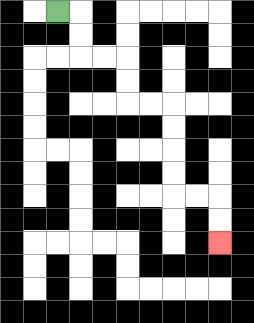{'start': '[2, 0]', 'end': '[9, 10]', 'path_directions': 'R,D,D,R,R,D,D,R,R,D,D,D,D,R,R,D,D', 'path_coordinates': '[[2, 0], [3, 0], [3, 1], [3, 2], [4, 2], [5, 2], [5, 3], [5, 4], [6, 4], [7, 4], [7, 5], [7, 6], [7, 7], [7, 8], [8, 8], [9, 8], [9, 9], [9, 10]]'}